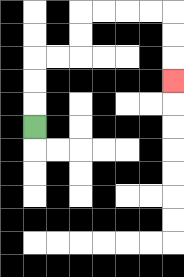{'start': '[1, 5]', 'end': '[7, 3]', 'path_directions': 'U,U,U,R,R,U,U,R,R,R,R,D,D,D', 'path_coordinates': '[[1, 5], [1, 4], [1, 3], [1, 2], [2, 2], [3, 2], [3, 1], [3, 0], [4, 0], [5, 0], [6, 0], [7, 0], [7, 1], [7, 2], [7, 3]]'}